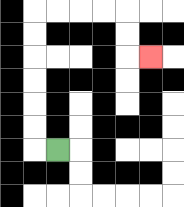{'start': '[2, 6]', 'end': '[6, 2]', 'path_directions': 'L,U,U,U,U,U,U,R,R,R,R,D,D,R', 'path_coordinates': '[[2, 6], [1, 6], [1, 5], [1, 4], [1, 3], [1, 2], [1, 1], [1, 0], [2, 0], [3, 0], [4, 0], [5, 0], [5, 1], [5, 2], [6, 2]]'}